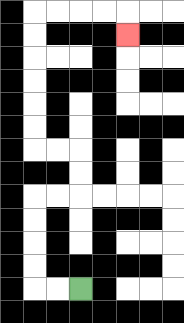{'start': '[3, 12]', 'end': '[5, 1]', 'path_directions': 'L,L,U,U,U,U,R,R,U,U,L,L,U,U,U,U,U,U,R,R,R,R,D', 'path_coordinates': '[[3, 12], [2, 12], [1, 12], [1, 11], [1, 10], [1, 9], [1, 8], [2, 8], [3, 8], [3, 7], [3, 6], [2, 6], [1, 6], [1, 5], [1, 4], [1, 3], [1, 2], [1, 1], [1, 0], [2, 0], [3, 0], [4, 0], [5, 0], [5, 1]]'}